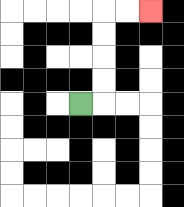{'start': '[3, 4]', 'end': '[6, 0]', 'path_directions': 'R,U,U,U,U,R,R', 'path_coordinates': '[[3, 4], [4, 4], [4, 3], [4, 2], [4, 1], [4, 0], [5, 0], [6, 0]]'}